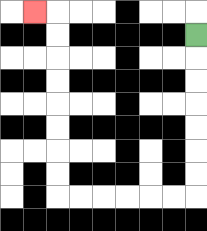{'start': '[8, 1]', 'end': '[1, 0]', 'path_directions': 'D,D,D,D,D,D,D,L,L,L,L,L,L,U,U,U,U,U,U,U,U,L', 'path_coordinates': '[[8, 1], [8, 2], [8, 3], [8, 4], [8, 5], [8, 6], [8, 7], [8, 8], [7, 8], [6, 8], [5, 8], [4, 8], [3, 8], [2, 8], [2, 7], [2, 6], [2, 5], [2, 4], [2, 3], [2, 2], [2, 1], [2, 0], [1, 0]]'}